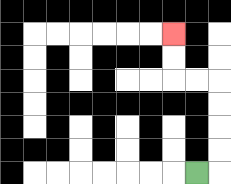{'start': '[8, 7]', 'end': '[7, 1]', 'path_directions': 'R,U,U,U,U,L,L,U,U', 'path_coordinates': '[[8, 7], [9, 7], [9, 6], [9, 5], [9, 4], [9, 3], [8, 3], [7, 3], [7, 2], [7, 1]]'}